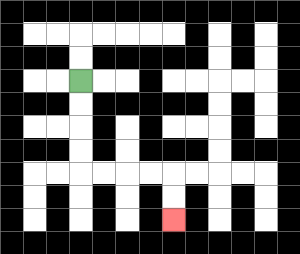{'start': '[3, 3]', 'end': '[7, 9]', 'path_directions': 'D,D,D,D,R,R,R,R,D,D', 'path_coordinates': '[[3, 3], [3, 4], [3, 5], [3, 6], [3, 7], [4, 7], [5, 7], [6, 7], [7, 7], [7, 8], [7, 9]]'}